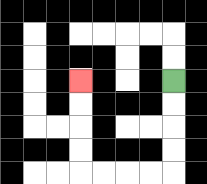{'start': '[7, 3]', 'end': '[3, 3]', 'path_directions': 'D,D,D,D,L,L,L,L,U,U,U,U', 'path_coordinates': '[[7, 3], [7, 4], [7, 5], [7, 6], [7, 7], [6, 7], [5, 7], [4, 7], [3, 7], [3, 6], [3, 5], [3, 4], [3, 3]]'}